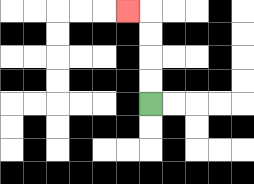{'start': '[6, 4]', 'end': '[5, 0]', 'path_directions': 'U,U,U,U,L', 'path_coordinates': '[[6, 4], [6, 3], [6, 2], [6, 1], [6, 0], [5, 0]]'}